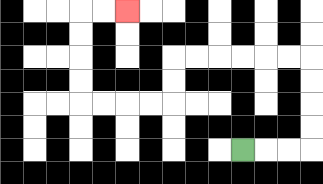{'start': '[10, 6]', 'end': '[5, 0]', 'path_directions': 'R,R,R,U,U,U,U,L,L,L,L,L,L,D,D,L,L,L,L,U,U,U,U,R,R', 'path_coordinates': '[[10, 6], [11, 6], [12, 6], [13, 6], [13, 5], [13, 4], [13, 3], [13, 2], [12, 2], [11, 2], [10, 2], [9, 2], [8, 2], [7, 2], [7, 3], [7, 4], [6, 4], [5, 4], [4, 4], [3, 4], [3, 3], [3, 2], [3, 1], [3, 0], [4, 0], [5, 0]]'}